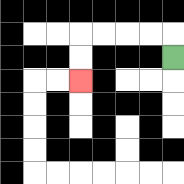{'start': '[7, 2]', 'end': '[3, 3]', 'path_directions': 'U,L,L,L,L,D,D', 'path_coordinates': '[[7, 2], [7, 1], [6, 1], [5, 1], [4, 1], [3, 1], [3, 2], [3, 3]]'}